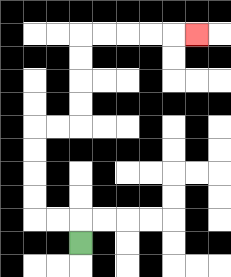{'start': '[3, 10]', 'end': '[8, 1]', 'path_directions': 'U,L,L,U,U,U,U,R,R,U,U,U,U,R,R,R,R,R', 'path_coordinates': '[[3, 10], [3, 9], [2, 9], [1, 9], [1, 8], [1, 7], [1, 6], [1, 5], [2, 5], [3, 5], [3, 4], [3, 3], [3, 2], [3, 1], [4, 1], [5, 1], [6, 1], [7, 1], [8, 1]]'}